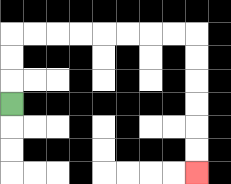{'start': '[0, 4]', 'end': '[8, 7]', 'path_directions': 'U,U,U,R,R,R,R,R,R,R,R,D,D,D,D,D,D', 'path_coordinates': '[[0, 4], [0, 3], [0, 2], [0, 1], [1, 1], [2, 1], [3, 1], [4, 1], [5, 1], [6, 1], [7, 1], [8, 1], [8, 2], [8, 3], [8, 4], [8, 5], [8, 6], [8, 7]]'}